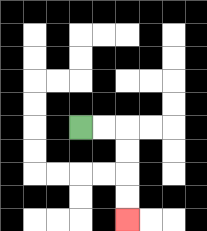{'start': '[3, 5]', 'end': '[5, 9]', 'path_directions': 'R,R,D,D,D,D', 'path_coordinates': '[[3, 5], [4, 5], [5, 5], [5, 6], [5, 7], [5, 8], [5, 9]]'}